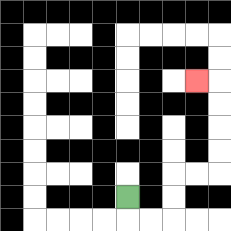{'start': '[5, 8]', 'end': '[8, 3]', 'path_directions': 'D,R,R,U,U,R,R,U,U,U,U,L', 'path_coordinates': '[[5, 8], [5, 9], [6, 9], [7, 9], [7, 8], [7, 7], [8, 7], [9, 7], [9, 6], [9, 5], [9, 4], [9, 3], [8, 3]]'}